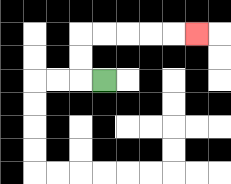{'start': '[4, 3]', 'end': '[8, 1]', 'path_directions': 'L,U,U,R,R,R,R,R', 'path_coordinates': '[[4, 3], [3, 3], [3, 2], [3, 1], [4, 1], [5, 1], [6, 1], [7, 1], [8, 1]]'}